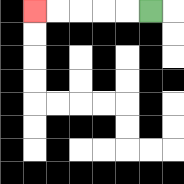{'start': '[6, 0]', 'end': '[1, 0]', 'path_directions': 'L,L,L,L,L', 'path_coordinates': '[[6, 0], [5, 0], [4, 0], [3, 0], [2, 0], [1, 0]]'}